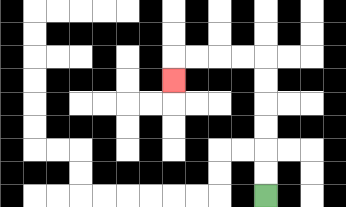{'start': '[11, 8]', 'end': '[7, 3]', 'path_directions': 'U,U,U,U,U,U,L,L,L,L,D', 'path_coordinates': '[[11, 8], [11, 7], [11, 6], [11, 5], [11, 4], [11, 3], [11, 2], [10, 2], [9, 2], [8, 2], [7, 2], [7, 3]]'}